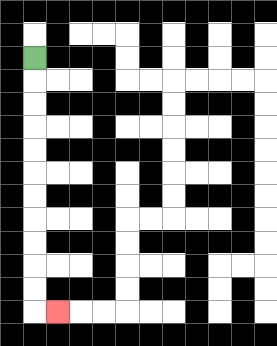{'start': '[1, 2]', 'end': '[2, 13]', 'path_directions': 'D,D,D,D,D,D,D,D,D,D,D,R', 'path_coordinates': '[[1, 2], [1, 3], [1, 4], [1, 5], [1, 6], [1, 7], [1, 8], [1, 9], [1, 10], [1, 11], [1, 12], [1, 13], [2, 13]]'}